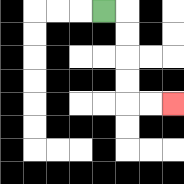{'start': '[4, 0]', 'end': '[7, 4]', 'path_directions': 'R,D,D,D,D,R,R', 'path_coordinates': '[[4, 0], [5, 0], [5, 1], [5, 2], [5, 3], [5, 4], [6, 4], [7, 4]]'}